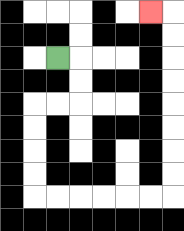{'start': '[2, 2]', 'end': '[6, 0]', 'path_directions': 'R,D,D,L,L,D,D,D,D,R,R,R,R,R,R,U,U,U,U,U,U,U,U,L', 'path_coordinates': '[[2, 2], [3, 2], [3, 3], [3, 4], [2, 4], [1, 4], [1, 5], [1, 6], [1, 7], [1, 8], [2, 8], [3, 8], [4, 8], [5, 8], [6, 8], [7, 8], [7, 7], [7, 6], [7, 5], [7, 4], [7, 3], [7, 2], [7, 1], [7, 0], [6, 0]]'}